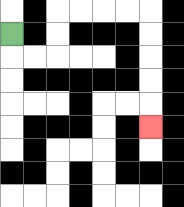{'start': '[0, 1]', 'end': '[6, 5]', 'path_directions': 'D,R,R,U,U,R,R,R,R,D,D,D,D,D', 'path_coordinates': '[[0, 1], [0, 2], [1, 2], [2, 2], [2, 1], [2, 0], [3, 0], [4, 0], [5, 0], [6, 0], [6, 1], [6, 2], [6, 3], [6, 4], [6, 5]]'}